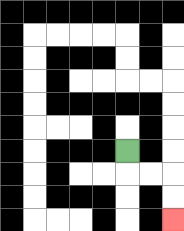{'start': '[5, 6]', 'end': '[7, 9]', 'path_directions': 'D,R,R,D,D', 'path_coordinates': '[[5, 6], [5, 7], [6, 7], [7, 7], [7, 8], [7, 9]]'}